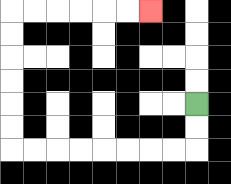{'start': '[8, 4]', 'end': '[6, 0]', 'path_directions': 'D,D,L,L,L,L,L,L,L,L,U,U,U,U,U,U,R,R,R,R,R,R', 'path_coordinates': '[[8, 4], [8, 5], [8, 6], [7, 6], [6, 6], [5, 6], [4, 6], [3, 6], [2, 6], [1, 6], [0, 6], [0, 5], [0, 4], [0, 3], [0, 2], [0, 1], [0, 0], [1, 0], [2, 0], [3, 0], [4, 0], [5, 0], [6, 0]]'}